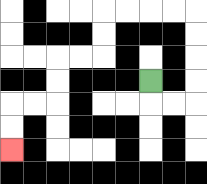{'start': '[6, 3]', 'end': '[0, 6]', 'path_directions': 'D,R,R,U,U,U,U,L,L,L,L,D,D,L,L,D,D,L,L,D,D', 'path_coordinates': '[[6, 3], [6, 4], [7, 4], [8, 4], [8, 3], [8, 2], [8, 1], [8, 0], [7, 0], [6, 0], [5, 0], [4, 0], [4, 1], [4, 2], [3, 2], [2, 2], [2, 3], [2, 4], [1, 4], [0, 4], [0, 5], [0, 6]]'}